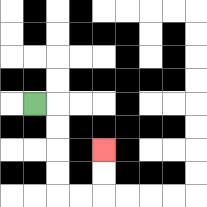{'start': '[1, 4]', 'end': '[4, 6]', 'path_directions': 'R,D,D,D,D,R,R,U,U', 'path_coordinates': '[[1, 4], [2, 4], [2, 5], [2, 6], [2, 7], [2, 8], [3, 8], [4, 8], [4, 7], [4, 6]]'}